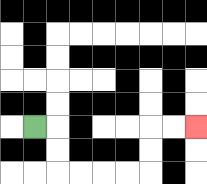{'start': '[1, 5]', 'end': '[8, 5]', 'path_directions': 'R,D,D,R,R,R,R,U,U,R,R', 'path_coordinates': '[[1, 5], [2, 5], [2, 6], [2, 7], [3, 7], [4, 7], [5, 7], [6, 7], [6, 6], [6, 5], [7, 5], [8, 5]]'}